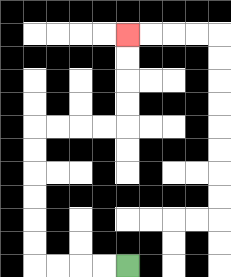{'start': '[5, 11]', 'end': '[5, 1]', 'path_directions': 'L,L,L,L,U,U,U,U,U,U,R,R,R,R,U,U,U,U', 'path_coordinates': '[[5, 11], [4, 11], [3, 11], [2, 11], [1, 11], [1, 10], [1, 9], [1, 8], [1, 7], [1, 6], [1, 5], [2, 5], [3, 5], [4, 5], [5, 5], [5, 4], [5, 3], [5, 2], [5, 1]]'}